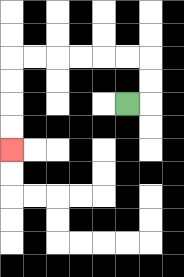{'start': '[5, 4]', 'end': '[0, 6]', 'path_directions': 'R,U,U,L,L,L,L,L,L,D,D,D,D', 'path_coordinates': '[[5, 4], [6, 4], [6, 3], [6, 2], [5, 2], [4, 2], [3, 2], [2, 2], [1, 2], [0, 2], [0, 3], [0, 4], [0, 5], [0, 6]]'}